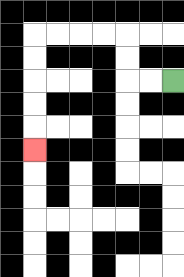{'start': '[7, 3]', 'end': '[1, 6]', 'path_directions': 'L,L,U,U,L,L,L,L,D,D,D,D,D', 'path_coordinates': '[[7, 3], [6, 3], [5, 3], [5, 2], [5, 1], [4, 1], [3, 1], [2, 1], [1, 1], [1, 2], [1, 3], [1, 4], [1, 5], [1, 6]]'}